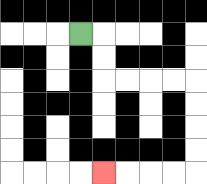{'start': '[3, 1]', 'end': '[4, 7]', 'path_directions': 'R,D,D,R,R,R,R,D,D,D,D,L,L,L,L', 'path_coordinates': '[[3, 1], [4, 1], [4, 2], [4, 3], [5, 3], [6, 3], [7, 3], [8, 3], [8, 4], [8, 5], [8, 6], [8, 7], [7, 7], [6, 7], [5, 7], [4, 7]]'}